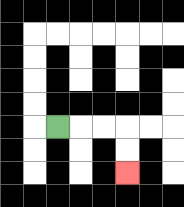{'start': '[2, 5]', 'end': '[5, 7]', 'path_directions': 'R,R,R,D,D', 'path_coordinates': '[[2, 5], [3, 5], [4, 5], [5, 5], [5, 6], [5, 7]]'}